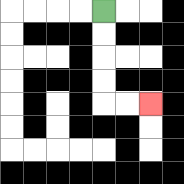{'start': '[4, 0]', 'end': '[6, 4]', 'path_directions': 'D,D,D,D,R,R', 'path_coordinates': '[[4, 0], [4, 1], [4, 2], [4, 3], [4, 4], [5, 4], [6, 4]]'}